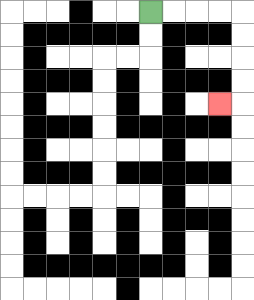{'start': '[6, 0]', 'end': '[9, 4]', 'path_directions': 'R,R,R,R,D,D,D,D,L', 'path_coordinates': '[[6, 0], [7, 0], [8, 0], [9, 0], [10, 0], [10, 1], [10, 2], [10, 3], [10, 4], [9, 4]]'}